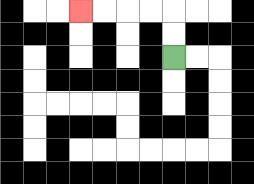{'start': '[7, 2]', 'end': '[3, 0]', 'path_directions': 'U,U,L,L,L,L', 'path_coordinates': '[[7, 2], [7, 1], [7, 0], [6, 0], [5, 0], [4, 0], [3, 0]]'}